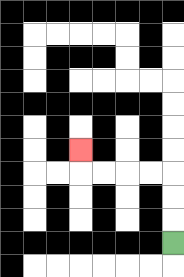{'start': '[7, 10]', 'end': '[3, 6]', 'path_directions': 'U,U,U,L,L,L,L,U', 'path_coordinates': '[[7, 10], [7, 9], [7, 8], [7, 7], [6, 7], [5, 7], [4, 7], [3, 7], [3, 6]]'}